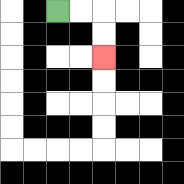{'start': '[2, 0]', 'end': '[4, 2]', 'path_directions': 'R,R,D,D', 'path_coordinates': '[[2, 0], [3, 0], [4, 0], [4, 1], [4, 2]]'}